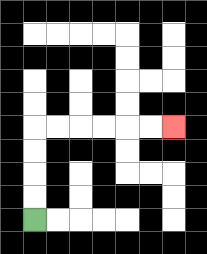{'start': '[1, 9]', 'end': '[7, 5]', 'path_directions': 'U,U,U,U,R,R,R,R,R,R', 'path_coordinates': '[[1, 9], [1, 8], [1, 7], [1, 6], [1, 5], [2, 5], [3, 5], [4, 5], [5, 5], [6, 5], [7, 5]]'}